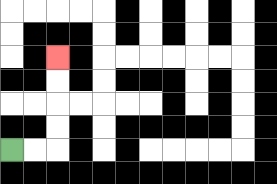{'start': '[0, 6]', 'end': '[2, 2]', 'path_directions': 'R,R,U,U,U,U', 'path_coordinates': '[[0, 6], [1, 6], [2, 6], [2, 5], [2, 4], [2, 3], [2, 2]]'}